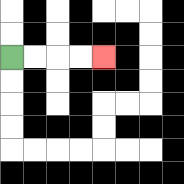{'start': '[0, 2]', 'end': '[4, 2]', 'path_directions': 'R,R,R,R', 'path_coordinates': '[[0, 2], [1, 2], [2, 2], [3, 2], [4, 2]]'}